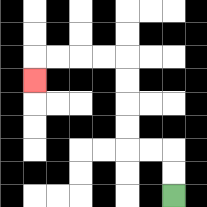{'start': '[7, 8]', 'end': '[1, 3]', 'path_directions': 'U,U,L,L,U,U,U,U,L,L,L,L,D', 'path_coordinates': '[[7, 8], [7, 7], [7, 6], [6, 6], [5, 6], [5, 5], [5, 4], [5, 3], [5, 2], [4, 2], [3, 2], [2, 2], [1, 2], [1, 3]]'}